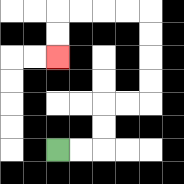{'start': '[2, 6]', 'end': '[2, 2]', 'path_directions': 'R,R,U,U,R,R,U,U,U,U,L,L,L,L,D,D', 'path_coordinates': '[[2, 6], [3, 6], [4, 6], [4, 5], [4, 4], [5, 4], [6, 4], [6, 3], [6, 2], [6, 1], [6, 0], [5, 0], [4, 0], [3, 0], [2, 0], [2, 1], [2, 2]]'}